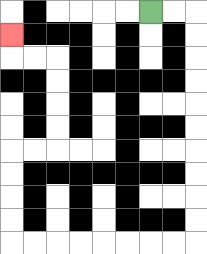{'start': '[6, 0]', 'end': '[0, 1]', 'path_directions': 'R,R,D,D,D,D,D,D,D,D,D,D,L,L,L,L,L,L,L,L,U,U,U,U,R,R,U,U,U,U,L,L,U', 'path_coordinates': '[[6, 0], [7, 0], [8, 0], [8, 1], [8, 2], [8, 3], [8, 4], [8, 5], [8, 6], [8, 7], [8, 8], [8, 9], [8, 10], [7, 10], [6, 10], [5, 10], [4, 10], [3, 10], [2, 10], [1, 10], [0, 10], [0, 9], [0, 8], [0, 7], [0, 6], [1, 6], [2, 6], [2, 5], [2, 4], [2, 3], [2, 2], [1, 2], [0, 2], [0, 1]]'}